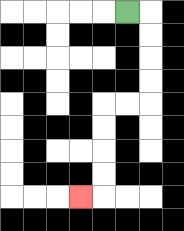{'start': '[5, 0]', 'end': '[3, 8]', 'path_directions': 'R,D,D,D,D,L,L,D,D,D,D,L', 'path_coordinates': '[[5, 0], [6, 0], [6, 1], [6, 2], [6, 3], [6, 4], [5, 4], [4, 4], [4, 5], [4, 6], [4, 7], [4, 8], [3, 8]]'}